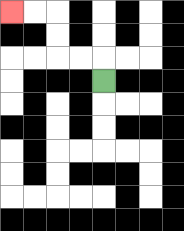{'start': '[4, 3]', 'end': '[0, 0]', 'path_directions': 'U,L,L,U,U,L,L', 'path_coordinates': '[[4, 3], [4, 2], [3, 2], [2, 2], [2, 1], [2, 0], [1, 0], [0, 0]]'}